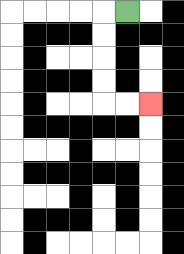{'start': '[5, 0]', 'end': '[6, 4]', 'path_directions': 'L,D,D,D,D,R,R', 'path_coordinates': '[[5, 0], [4, 0], [4, 1], [4, 2], [4, 3], [4, 4], [5, 4], [6, 4]]'}